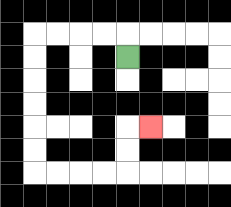{'start': '[5, 2]', 'end': '[6, 5]', 'path_directions': 'U,L,L,L,L,D,D,D,D,D,D,R,R,R,R,U,U,R', 'path_coordinates': '[[5, 2], [5, 1], [4, 1], [3, 1], [2, 1], [1, 1], [1, 2], [1, 3], [1, 4], [1, 5], [1, 6], [1, 7], [2, 7], [3, 7], [4, 7], [5, 7], [5, 6], [5, 5], [6, 5]]'}